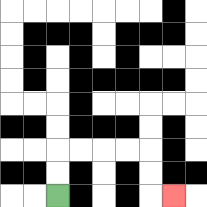{'start': '[2, 8]', 'end': '[7, 8]', 'path_directions': 'U,U,R,R,R,R,D,D,R', 'path_coordinates': '[[2, 8], [2, 7], [2, 6], [3, 6], [4, 6], [5, 6], [6, 6], [6, 7], [6, 8], [7, 8]]'}